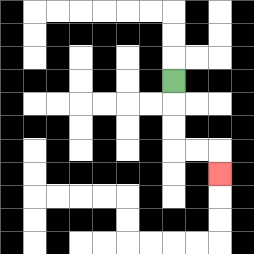{'start': '[7, 3]', 'end': '[9, 7]', 'path_directions': 'D,D,D,R,R,D', 'path_coordinates': '[[7, 3], [7, 4], [7, 5], [7, 6], [8, 6], [9, 6], [9, 7]]'}